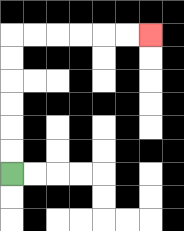{'start': '[0, 7]', 'end': '[6, 1]', 'path_directions': 'U,U,U,U,U,U,R,R,R,R,R,R', 'path_coordinates': '[[0, 7], [0, 6], [0, 5], [0, 4], [0, 3], [0, 2], [0, 1], [1, 1], [2, 1], [3, 1], [4, 1], [5, 1], [6, 1]]'}